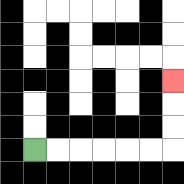{'start': '[1, 6]', 'end': '[7, 3]', 'path_directions': 'R,R,R,R,R,R,U,U,U', 'path_coordinates': '[[1, 6], [2, 6], [3, 6], [4, 6], [5, 6], [6, 6], [7, 6], [7, 5], [7, 4], [7, 3]]'}